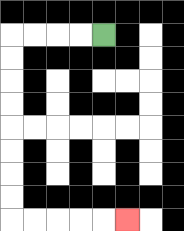{'start': '[4, 1]', 'end': '[5, 9]', 'path_directions': 'L,L,L,L,D,D,D,D,D,D,D,D,R,R,R,R,R', 'path_coordinates': '[[4, 1], [3, 1], [2, 1], [1, 1], [0, 1], [0, 2], [0, 3], [0, 4], [0, 5], [0, 6], [0, 7], [0, 8], [0, 9], [1, 9], [2, 9], [3, 9], [4, 9], [5, 9]]'}